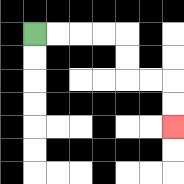{'start': '[1, 1]', 'end': '[7, 5]', 'path_directions': 'R,R,R,R,D,D,R,R,D,D', 'path_coordinates': '[[1, 1], [2, 1], [3, 1], [4, 1], [5, 1], [5, 2], [5, 3], [6, 3], [7, 3], [7, 4], [7, 5]]'}